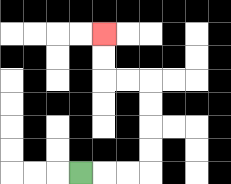{'start': '[3, 7]', 'end': '[4, 1]', 'path_directions': 'R,R,R,U,U,U,U,L,L,U,U', 'path_coordinates': '[[3, 7], [4, 7], [5, 7], [6, 7], [6, 6], [6, 5], [6, 4], [6, 3], [5, 3], [4, 3], [4, 2], [4, 1]]'}